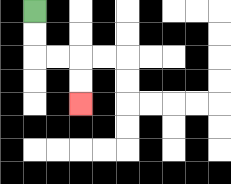{'start': '[1, 0]', 'end': '[3, 4]', 'path_directions': 'D,D,R,R,D,D', 'path_coordinates': '[[1, 0], [1, 1], [1, 2], [2, 2], [3, 2], [3, 3], [3, 4]]'}